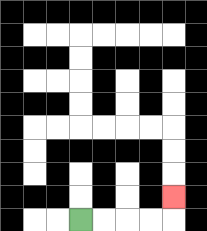{'start': '[3, 9]', 'end': '[7, 8]', 'path_directions': 'R,R,R,R,U', 'path_coordinates': '[[3, 9], [4, 9], [5, 9], [6, 9], [7, 9], [7, 8]]'}